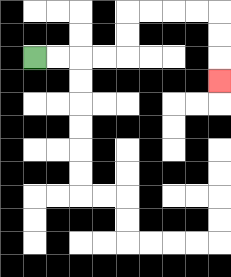{'start': '[1, 2]', 'end': '[9, 3]', 'path_directions': 'R,R,R,R,U,U,R,R,R,R,D,D,D', 'path_coordinates': '[[1, 2], [2, 2], [3, 2], [4, 2], [5, 2], [5, 1], [5, 0], [6, 0], [7, 0], [8, 0], [9, 0], [9, 1], [9, 2], [9, 3]]'}